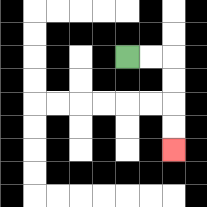{'start': '[5, 2]', 'end': '[7, 6]', 'path_directions': 'R,R,D,D,D,D', 'path_coordinates': '[[5, 2], [6, 2], [7, 2], [7, 3], [7, 4], [7, 5], [7, 6]]'}